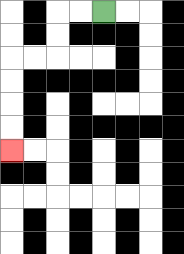{'start': '[4, 0]', 'end': '[0, 6]', 'path_directions': 'L,L,D,D,L,L,D,D,D,D', 'path_coordinates': '[[4, 0], [3, 0], [2, 0], [2, 1], [2, 2], [1, 2], [0, 2], [0, 3], [0, 4], [0, 5], [0, 6]]'}